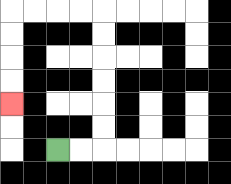{'start': '[2, 6]', 'end': '[0, 4]', 'path_directions': 'R,R,U,U,U,U,U,U,L,L,L,L,D,D,D,D', 'path_coordinates': '[[2, 6], [3, 6], [4, 6], [4, 5], [4, 4], [4, 3], [4, 2], [4, 1], [4, 0], [3, 0], [2, 0], [1, 0], [0, 0], [0, 1], [0, 2], [0, 3], [0, 4]]'}